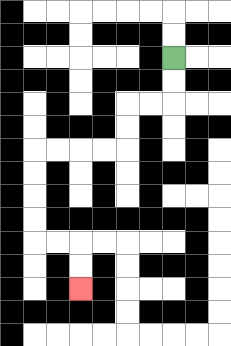{'start': '[7, 2]', 'end': '[3, 12]', 'path_directions': 'D,D,L,L,D,D,L,L,L,L,D,D,D,D,R,R,D,D', 'path_coordinates': '[[7, 2], [7, 3], [7, 4], [6, 4], [5, 4], [5, 5], [5, 6], [4, 6], [3, 6], [2, 6], [1, 6], [1, 7], [1, 8], [1, 9], [1, 10], [2, 10], [3, 10], [3, 11], [3, 12]]'}